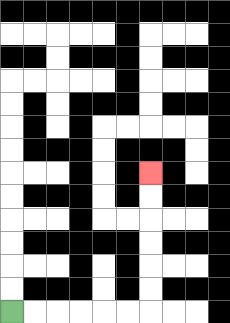{'start': '[0, 13]', 'end': '[6, 7]', 'path_directions': 'R,R,R,R,R,R,U,U,U,U,U,U', 'path_coordinates': '[[0, 13], [1, 13], [2, 13], [3, 13], [4, 13], [5, 13], [6, 13], [6, 12], [6, 11], [6, 10], [6, 9], [6, 8], [6, 7]]'}